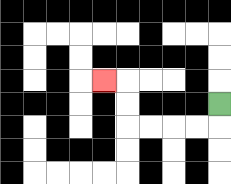{'start': '[9, 4]', 'end': '[4, 3]', 'path_directions': 'D,L,L,L,L,U,U,L', 'path_coordinates': '[[9, 4], [9, 5], [8, 5], [7, 5], [6, 5], [5, 5], [5, 4], [5, 3], [4, 3]]'}